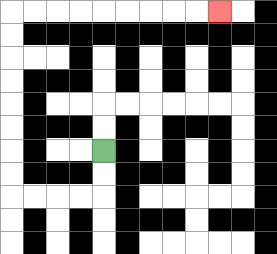{'start': '[4, 6]', 'end': '[9, 0]', 'path_directions': 'D,D,L,L,L,L,U,U,U,U,U,U,U,U,R,R,R,R,R,R,R,R,R', 'path_coordinates': '[[4, 6], [4, 7], [4, 8], [3, 8], [2, 8], [1, 8], [0, 8], [0, 7], [0, 6], [0, 5], [0, 4], [0, 3], [0, 2], [0, 1], [0, 0], [1, 0], [2, 0], [3, 0], [4, 0], [5, 0], [6, 0], [7, 0], [8, 0], [9, 0]]'}